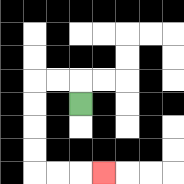{'start': '[3, 4]', 'end': '[4, 7]', 'path_directions': 'U,L,L,D,D,D,D,R,R,R', 'path_coordinates': '[[3, 4], [3, 3], [2, 3], [1, 3], [1, 4], [1, 5], [1, 6], [1, 7], [2, 7], [3, 7], [4, 7]]'}